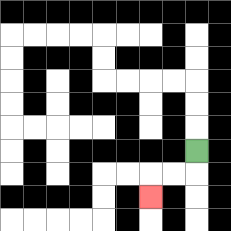{'start': '[8, 6]', 'end': '[6, 8]', 'path_directions': 'D,L,L,D', 'path_coordinates': '[[8, 6], [8, 7], [7, 7], [6, 7], [6, 8]]'}